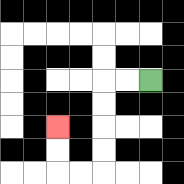{'start': '[6, 3]', 'end': '[2, 5]', 'path_directions': 'L,L,D,D,D,D,L,L,U,U', 'path_coordinates': '[[6, 3], [5, 3], [4, 3], [4, 4], [4, 5], [4, 6], [4, 7], [3, 7], [2, 7], [2, 6], [2, 5]]'}